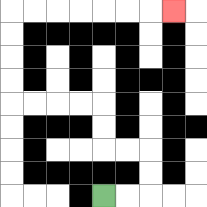{'start': '[4, 8]', 'end': '[7, 0]', 'path_directions': 'R,R,U,U,L,L,U,U,L,L,L,L,U,U,U,U,R,R,R,R,R,R,R', 'path_coordinates': '[[4, 8], [5, 8], [6, 8], [6, 7], [6, 6], [5, 6], [4, 6], [4, 5], [4, 4], [3, 4], [2, 4], [1, 4], [0, 4], [0, 3], [0, 2], [0, 1], [0, 0], [1, 0], [2, 0], [3, 0], [4, 0], [5, 0], [6, 0], [7, 0]]'}